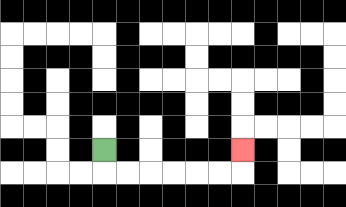{'start': '[4, 6]', 'end': '[10, 6]', 'path_directions': 'D,R,R,R,R,R,R,U', 'path_coordinates': '[[4, 6], [4, 7], [5, 7], [6, 7], [7, 7], [8, 7], [9, 7], [10, 7], [10, 6]]'}